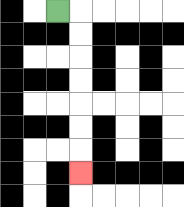{'start': '[2, 0]', 'end': '[3, 7]', 'path_directions': 'R,D,D,D,D,D,D,D', 'path_coordinates': '[[2, 0], [3, 0], [3, 1], [3, 2], [3, 3], [3, 4], [3, 5], [3, 6], [3, 7]]'}